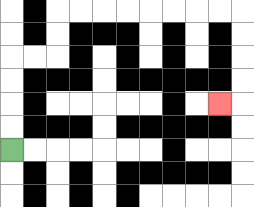{'start': '[0, 6]', 'end': '[9, 4]', 'path_directions': 'U,U,U,U,R,R,U,U,R,R,R,R,R,R,R,R,D,D,D,D,L', 'path_coordinates': '[[0, 6], [0, 5], [0, 4], [0, 3], [0, 2], [1, 2], [2, 2], [2, 1], [2, 0], [3, 0], [4, 0], [5, 0], [6, 0], [7, 0], [8, 0], [9, 0], [10, 0], [10, 1], [10, 2], [10, 3], [10, 4], [9, 4]]'}